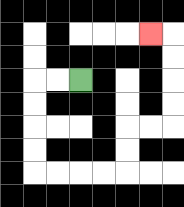{'start': '[3, 3]', 'end': '[6, 1]', 'path_directions': 'L,L,D,D,D,D,R,R,R,R,U,U,R,R,U,U,U,U,L', 'path_coordinates': '[[3, 3], [2, 3], [1, 3], [1, 4], [1, 5], [1, 6], [1, 7], [2, 7], [3, 7], [4, 7], [5, 7], [5, 6], [5, 5], [6, 5], [7, 5], [7, 4], [7, 3], [7, 2], [7, 1], [6, 1]]'}